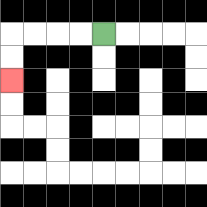{'start': '[4, 1]', 'end': '[0, 3]', 'path_directions': 'L,L,L,L,D,D', 'path_coordinates': '[[4, 1], [3, 1], [2, 1], [1, 1], [0, 1], [0, 2], [0, 3]]'}